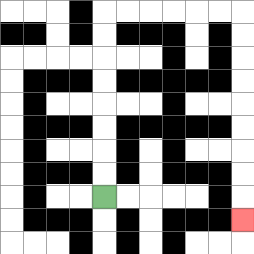{'start': '[4, 8]', 'end': '[10, 9]', 'path_directions': 'U,U,U,U,U,U,U,U,R,R,R,R,R,R,D,D,D,D,D,D,D,D,D', 'path_coordinates': '[[4, 8], [4, 7], [4, 6], [4, 5], [4, 4], [4, 3], [4, 2], [4, 1], [4, 0], [5, 0], [6, 0], [7, 0], [8, 0], [9, 0], [10, 0], [10, 1], [10, 2], [10, 3], [10, 4], [10, 5], [10, 6], [10, 7], [10, 8], [10, 9]]'}